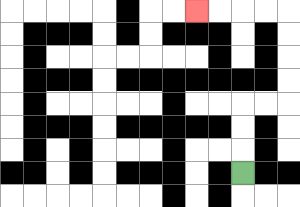{'start': '[10, 7]', 'end': '[8, 0]', 'path_directions': 'U,U,U,R,R,U,U,U,U,L,L,L,L', 'path_coordinates': '[[10, 7], [10, 6], [10, 5], [10, 4], [11, 4], [12, 4], [12, 3], [12, 2], [12, 1], [12, 0], [11, 0], [10, 0], [9, 0], [8, 0]]'}